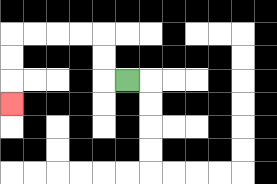{'start': '[5, 3]', 'end': '[0, 4]', 'path_directions': 'L,U,U,L,L,L,L,D,D,D', 'path_coordinates': '[[5, 3], [4, 3], [4, 2], [4, 1], [3, 1], [2, 1], [1, 1], [0, 1], [0, 2], [0, 3], [0, 4]]'}